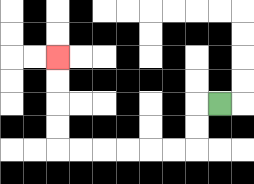{'start': '[9, 4]', 'end': '[2, 2]', 'path_directions': 'L,D,D,L,L,L,L,L,L,U,U,U,U', 'path_coordinates': '[[9, 4], [8, 4], [8, 5], [8, 6], [7, 6], [6, 6], [5, 6], [4, 6], [3, 6], [2, 6], [2, 5], [2, 4], [2, 3], [2, 2]]'}